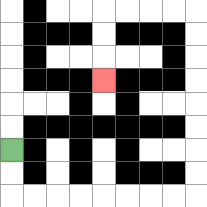{'start': '[0, 6]', 'end': '[4, 3]', 'path_directions': 'D,D,R,R,R,R,R,R,R,R,U,U,U,U,U,U,U,U,L,L,L,L,D,D,D', 'path_coordinates': '[[0, 6], [0, 7], [0, 8], [1, 8], [2, 8], [3, 8], [4, 8], [5, 8], [6, 8], [7, 8], [8, 8], [8, 7], [8, 6], [8, 5], [8, 4], [8, 3], [8, 2], [8, 1], [8, 0], [7, 0], [6, 0], [5, 0], [4, 0], [4, 1], [4, 2], [4, 3]]'}